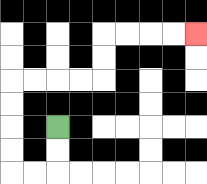{'start': '[2, 5]', 'end': '[8, 1]', 'path_directions': 'D,D,L,L,U,U,U,U,R,R,R,R,U,U,R,R,R,R', 'path_coordinates': '[[2, 5], [2, 6], [2, 7], [1, 7], [0, 7], [0, 6], [0, 5], [0, 4], [0, 3], [1, 3], [2, 3], [3, 3], [4, 3], [4, 2], [4, 1], [5, 1], [6, 1], [7, 1], [8, 1]]'}